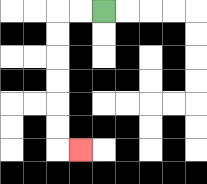{'start': '[4, 0]', 'end': '[3, 6]', 'path_directions': 'L,L,D,D,D,D,D,D,R', 'path_coordinates': '[[4, 0], [3, 0], [2, 0], [2, 1], [2, 2], [2, 3], [2, 4], [2, 5], [2, 6], [3, 6]]'}